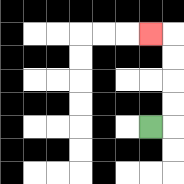{'start': '[6, 5]', 'end': '[6, 1]', 'path_directions': 'R,U,U,U,U,L', 'path_coordinates': '[[6, 5], [7, 5], [7, 4], [7, 3], [7, 2], [7, 1], [6, 1]]'}